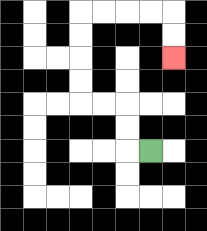{'start': '[6, 6]', 'end': '[7, 2]', 'path_directions': 'L,U,U,L,L,U,U,U,U,R,R,R,R,D,D', 'path_coordinates': '[[6, 6], [5, 6], [5, 5], [5, 4], [4, 4], [3, 4], [3, 3], [3, 2], [3, 1], [3, 0], [4, 0], [5, 0], [6, 0], [7, 0], [7, 1], [7, 2]]'}